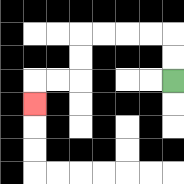{'start': '[7, 3]', 'end': '[1, 4]', 'path_directions': 'U,U,L,L,L,L,D,D,L,L,D', 'path_coordinates': '[[7, 3], [7, 2], [7, 1], [6, 1], [5, 1], [4, 1], [3, 1], [3, 2], [3, 3], [2, 3], [1, 3], [1, 4]]'}